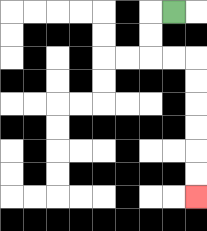{'start': '[7, 0]', 'end': '[8, 8]', 'path_directions': 'L,D,D,R,R,D,D,D,D,D,D', 'path_coordinates': '[[7, 0], [6, 0], [6, 1], [6, 2], [7, 2], [8, 2], [8, 3], [8, 4], [8, 5], [8, 6], [8, 7], [8, 8]]'}